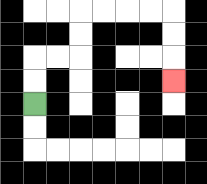{'start': '[1, 4]', 'end': '[7, 3]', 'path_directions': 'U,U,R,R,U,U,R,R,R,R,D,D,D', 'path_coordinates': '[[1, 4], [1, 3], [1, 2], [2, 2], [3, 2], [3, 1], [3, 0], [4, 0], [5, 0], [6, 0], [7, 0], [7, 1], [7, 2], [7, 3]]'}